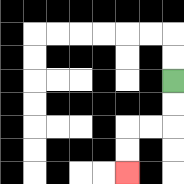{'start': '[7, 3]', 'end': '[5, 7]', 'path_directions': 'D,D,L,L,D,D', 'path_coordinates': '[[7, 3], [7, 4], [7, 5], [6, 5], [5, 5], [5, 6], [5, 7]]'}